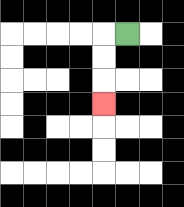{'start': '[5, 1]', 'end': '[4, 4]', 'path_directions': 'L,D,D,D', 'path_coordinates': '[[5, 1], [4, 1], [4, 2], [4, 3], [4, 4]]'}